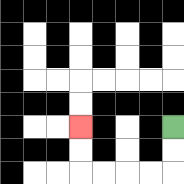{'start': '[7, 5]', 'end': '[3, 5]', 'path_directions': 'D,D,L,L,L,L,U,U', 'path_coordinates': '[[7, 5], [7, 6], [7, 7], [6, 7], [5, 7], [4, 7], [3, 7], [3, 6], [3, 5]]'}